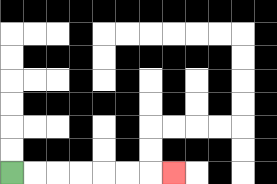{'start': '[0, 7]', 'end': '[7, 7]', 'path_directions': 'R,R,R,R,R,R,R', 'path_coordinates': '[[0, 7], [1, 7], [2, 7], [3, 7], [4, 7], [5, 7], [6, 7], [7, 7]]'}